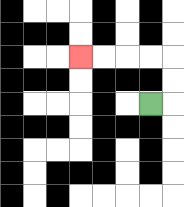{'start': '[6, 4]', 'end': '[3, 2]', 'path_directions': 'R,U,U,L,L,L,L', 'path_coordinates': '[[6, 4], [7, 4], [7, 3], [7, 2], [6, 2], [5, 2], [4, 2], [3, 2]]'}